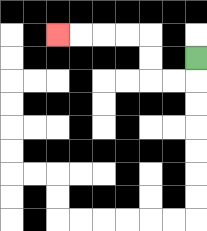{'start': '[8, 2]', 'end': '[2, 1]', 'path_directions': 'D,L,L,U,U,L,L,L,L', 'path_coordinates': '[[8, 2], [8, 3], [7, 3], [6, 3], [6, 2], [6, 1], [5, 1], [4, 1], [3, 1], [2, 1]]'}